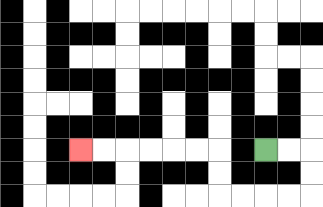{'start': '[11, 6]', 'end': '[3, 6]', 'path_directions': 'R,R,D,D,L,L,L,L,U,U,L,L,L,L,L,L', 'path_coordinates': '[[11, 6], [12, 6], [13, 6], [13, 7], [13, 8], [12, 8], [11, 8], [10, 8], [9, 8], [9, 7], [9, 6], [8, 6], [7, 6], [6, 6], [5, 6], [4, 6], [3, 6]]'}